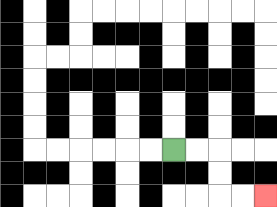{'start': '[7, 6]', 'end': '[11, 8]', 'path_directions': 'R,R,D,D,R,R', 'path_coordinates': '[[7, 6], [8, 6], [9, 6], [9, 7], [9, 8], [10, 8], [11, 8]]'}